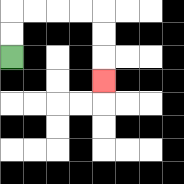{'start': '[0, 2]', 'end': '[4, 3]', 'path_directions': 'U,U,R,R,R,R,D,D,D', 'path_coordinates': '[[0, 2], [0, 1], [0, 0], [1, 0], [2, 0], [3, 0], [4, 0], [4, 1], [4, 2], [4, 3]]'}